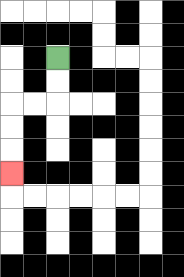{'start': '[2, 2]', 'end': '[0, 7]', 'path_directions': 'D,D,L,L,D,D,D', 'path_coordinates': '[[2, 2], [2, 3], [2, 4], [1, 4], [0, 4], [0, 5], [0, 6], [0, 7]]'}